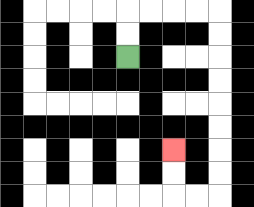{'start': '[5, 2]', 'end': '[7, 6]', 'path_directions': 'U,U,R,R,R,R,D,D,D,D,D,D,D,D,L,L,U,U', 'path_coordinates': '[[5, 2], [5, 1], [5, 0], [6, 0], [7, 0], [8, 0], [9, 0], [9, 1], [9, 2], [9, 3], [9, 4], [9, 5], [9, 6], [9, 7], [9, 8], [8, 8], [7, 8], [7, 7], [7, 6]]'}